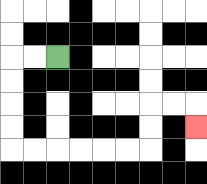{'start': '[2, 2]', 'end': '[8, 5]', 'path_directions': 'L,L,D,D,D,D,R,R,R,R,R,R,U,U,R,R,D', 'path_coordinates': '[[2, 2], [1, 2], [0, 2], [0, 3], [0, 4], [0, 5], [0, 6], [1, 6], [2, 6], [3, 6], [4, 6], [5, 6], [6, 6], [6, 5], [6, 4], [7, 4], [8, 4], [8, 5]]'}